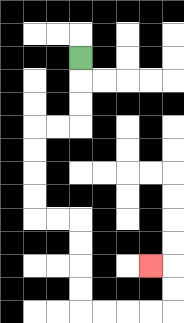{'start': '[3, 2]', 'end': '[6, 11]', 'path_directions': 'D,D,D,L,L,D,D,D,D,R,R,D,D,D,D,R,R,R,R,U,U,L', 'path_coordinates': '[[3, 2], [3, 3], [3, 4], [3, 5], [2, 5], [1, 5], [1, 6], [1, 7], [1, 8], [1, 9], [2, 9], [3, 9], [3, 10], [3, 11], [3, 12], [3, 13], [4, 13], [5, 13], [6, 13], [7, 13], [7, 12], [7, 11], [6, 11]]'}